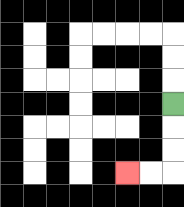{'start': '[7, 4]', 'end': '[5, 7]', 'path_directions': 'D,D,D,L,L', 'path_coordinates': '[[7, 4], [7, 5], [7, 6], [7, 7], [6, 7], [5, 7]]'}